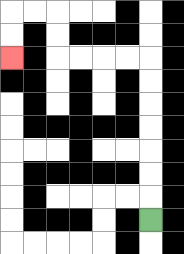{'start': '[6, 9]', 'end': '[0, 2]', 'path_directions': 'U,U,U,U,U,U,U,L,L,L,L,U,U,L,L,D,D', 'path_coordinates': '[[6, 9], [6, 8], [6, 7], [6, 6], [6, 5], [6, 4], [6, 3], [6, 2], [5, 2], [4, 2], [3, 2], [2, 2], [2, 1], [2, 0], [1, 0], [0, 0], [0, 1], [0, 2]]'}